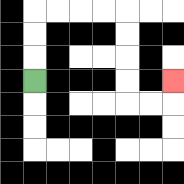{'start': '[1, 3]', 'end': '[7, 3]', 'path_directions': 'U,U,U,R,R,R,R,D,D,D,D,R,R,U', 'path_coordinates': '[[1, 3], [1, 2], [1, 1], [1, 0], [2, 0], [3, 0], [4, 0], [5, 0], [5, 1], [5, 2], [5, 3], [5, 4], [6, 4], [7, 4], [7, 3]]'}